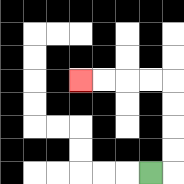{'start': '[6, 7]', 'end': '[3, 3]', 'path_directions': 'R,U,U,U,U,L,L,L,L', 'path_coordinates': '[[6, 7], [7, 7], [7, 6], [7, 5], [7, 4], [7, 3], [6, 3], [5, 3], [4, 3], [3, 3]]'}